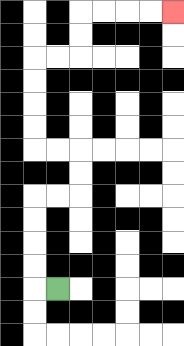{'start': '[2, 12]', 'end': '[7, 0]', 'path_directions': 'L,U,U,U,U,R,R,U,U,L,L,U,U,U,U,R,R,U,U,R,R,R,R', 'path_coordinates': '[[2, 12], [1, 12], [1, 11], [1, 10], [1, 9], [1, 8], [2, 8], [3, 8], [3, 7], [3, 6], [2, 6], [1, 6], [1, 5], [1, 4], [1, 3], [1, 2], [2, 2], [3, 2], [3, 1], [3, 0], [4, 0], [5, 0], [6, 0], [7, 0]]'}